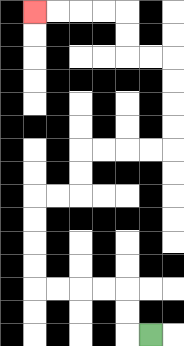{'start': '[6, 14]', 'end': '[1, 0]', 'path_directions': 'L,U,U,L,L,L,L,U,U,U,U,R,R,U,U,R,R,R,R,U,U,U,U,L,L,U,U,L,L,L,L', 'path_coordinates': '[[6, 14], [5, 14], [5, 13], [5, 12], [4, 12], [3, 12], [2, 12], [1, 12], [1, 11], [1, 10], [1, 9], [1, 8], [2, 8], [3, 8], [3, 7], [3, 6], [4, 6], [5, 6], [6, 6], [7, 6], [7, 5], [7, 4], [7, 3], [7, 2], [6, 2], [5, 2], [5, 1], [5, 0], [4, 0], [3, 0], [2, 0], [1, 0]]'}